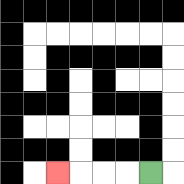{'start': '[6, 7]', 'end': '[2, 7]', 'path_directions': 'L,L,L,L', 'path_coordinates': '[[6, 7], [5, 7], [4, 7], [3, 7], [2, 7]]'}